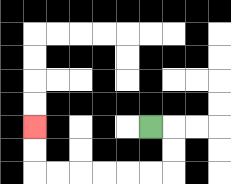{'start': '[6, 5]', 'end': '[1, 5]', 'path_directions': 'R,D,D,L,L,L,L,L,L,U,U', 'path_coordinates': '[[6, 5], [7, 5], [7, 6], [7, 7], [6, 7], [5, 7], [4, 7], [3, 7], [2, 7], [1, 7], [1, 6], [1, 5]]'}